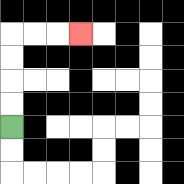{'start': '[0, 5]', 'end': '[3, 1]', 'path_directions': 'U,U,U,U,R,R,R', 'path_coordinates': '[[0, 5], [0, 4], [0, 3], [0, 2], [0, 1], [1, 1], [2, 1], [3, 1]]'}